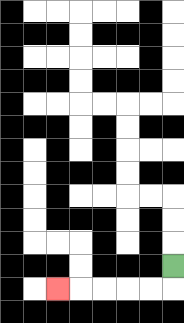{'start': '[7, 11]', 'end': '[2, 12]', 'path_directions': 'D,L,L,L,L,L', 'path_coordinates': '[[7, 11], [7, 12], [6, 12], [5, 12], [4, 12], [3, 12], [2, 12]]'}